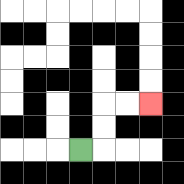{'start': '[3, 6]', 'end': '[6, 4]', 'path_directions': 'R,U,U,R,R', 'path_coordinates': '[[3, 6], [4, 6], [4, 5], [4, 4], [5, 4], [6, 4]]'}